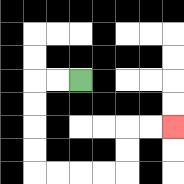{'start': '[3, 3]', 'end': '[7, 5]', 'path_directions': 'L,L,D,D,D,D,R,R,R,R,U,U,R,R', 'path_coordinates': '[[3, 3], [2, 3], [1, 3], [1, 4], [1, 5], [1, 6], [1, 7], [2, 7], [3, 7], [4, 7], [5, 7], [5, 6], [5, 5], [6, 5], [7, 5]]'}